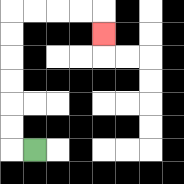{'start': '[1, 6]', 'end': '[4, 1]', 'path_directions': 'L,U,U,U,U,U,U,R,R,R,R,D', 'path_coordinates': '[[1, 6], [0, 6], [0, 5], [0, 4], [0, 3], [0, 2], [0, 1], [0, 0], [1, 0], [2, 0], [3, 0], [4, 0], [4, 1]]'}